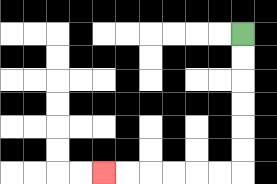{'start': '[10, 1]', 'end': '[4, 7]', 'path_directions': 'D,D,D,D,D,D,L,L,L,L,L,L', 'path_coordinates': '[[10, 1], [10, 2], [10, 3], [10, 4], [10, 5], [10, 6], [10, 7], [9, 7], [8, 7], [7, 7], [6, 7], [5, 7], [4, 7]]'}